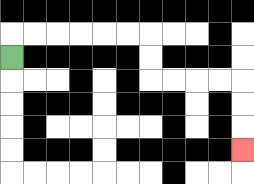{'start': '[0, 2]', 'end': '[10, 6]', 'path_directions': 'U,R,R,R,R,R,R,D,D,R,R,R,R,D,D,D', 'path_coordinates': '[[0, 2], [0, 1], [1, 1], [2, 1], [3, 1], [4, 1], [5, 1], [6, 1], [6, 2], [6, 3], [7, 3], [8, 3], [9, 3], [10, 3], [10, 4], [10, 5], [10, 6]]'}